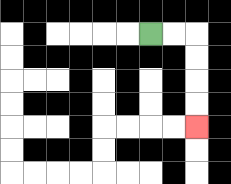{'start': '[6, 1]', 'end': '[8, 5]', 'path_directions': 'R,R,D,D,D,D', 'path_coordinates': '[[6, 1], [7, 1], [8, 1], [8, 2], [8, 3], [8, 4], [8, 5]]'}